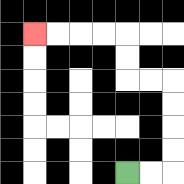{'start': '[5, 7]', 'end': '[1, 1]', 'path_directions': 'R,R,U,U,U,U,L,L,U,U,L,L,L,L', 'path_coordinates': '[[5, 7], [6, 7], [7, 7], [7, 6], [7, 5], [7, 4], [7, 3], [6, 3], [5, 3], [5, 2], [5, 1], [4, 1], [3, 1], [2, 1], [1, 1]]'}